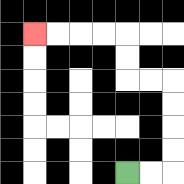{'start': '[5, 7]', 'end': '[1, 1]', 'path_directions': 'R,R,U,U,U,U,L,L,U,U,L,L,L,L', 'path_coordinates': '[[5, 7], [6, 7], [7, 7], [7, 6], [7, 5], [7, 4], [7, 3], [6, 3], [5, 3], [5, 2], [5, 1], [4, 1], [3, 1], [2, 1], [1, 1]]'}